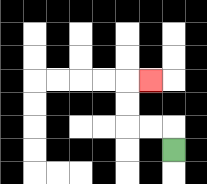{'start': '[7, 6]', 'end': '[6, 3]', 'path_directions': 'U,L,L,U,U,R', 'path_coordinates': '[[7, 6], [7, 5], [6, 5], [5, 5], [5, 4], [5, 3], [6, 3]]'}